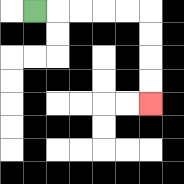{'start': '[1, 0]', 'end': '[6, 4]', 'path_directions': 'R,R,R,R,R,D,D,D,D', 'path_coordinates': '[[1, 0], [2, 0], [3, 0], [4, 0], [5, 0], [6, 0], [6, 1], [6, 2], [6, 3], [6, 4]]'}